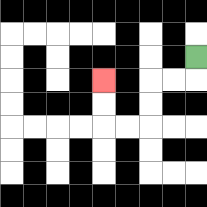{'start': '[8, 2]', 'end': '[4, 3]', 'path_directions': 'D,L,L,D,D,L,L,U,U', 'path_coordinates': '[[8, 2], [8, 3], [7, 3], [6, 3], [6, 4], [6, 5], [5, 5], [4, 5], [4, 4], [4, 3]]'}